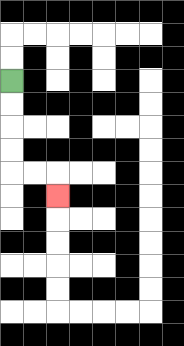{'start': '[0, 3]', 'end': '[2, 8]', 'path_directions': 'D,D,D,D,R,R,D', 'path_coordinates': '[[0, 3], [0, 4], [0, 5], [0, 6], [0, 7], [1, 7], [2, 7], [2, 8]]'}